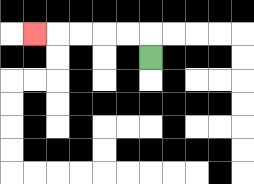{'start': '[6, 2]', 'end': '[1, 1]', 'path_directions': 'U,L,L,L,L,L', 'path_coordinates': '[[6, 2], [6, 1], [5, 1], [4, 1], [3, 1], [2, 1], [1, 1]]'}